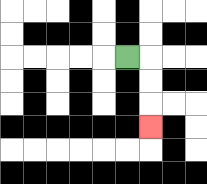{'start': '[5, 2]', 'end': '[6, 5]', 'path_directions': 'R,D,D,D', 'path_coordinates': '[[5, 2], [6, 2], [6, 3], [6, 4], [6, 5]]'}